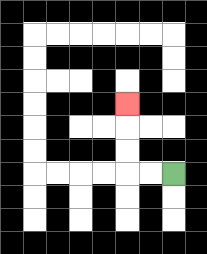{'start': '[7, 7]', 'end': '[5, 4]', 'path_directions': 'L,L,U,U,U', 'path_coordinates': '[[7, 7], [6, 7], [5, 7], [5, 6], [5, 5], [5, 4]]'}